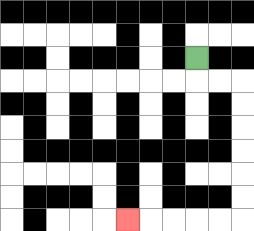{'start': '[8, 2]', 'end': '[5, 9]', 'path_directions': 'D,R,R,D,D,D,D,D,D,L,L,L,L,L', 'path_coordinates': '[[8, 2], [8, 3], [9, 3], [10, 3], [10, 4], [10, 5], [10, 6], [10, 7], [10, 8], [10, 9], [9, 9], [8, 9], [7, 9], [6, 9], [5, 9]]'}